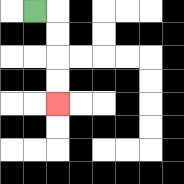{'start': '[1, 0]', 'end': '[2, 4]', 'path_directions': 'R,D,D,D,D', 'path_coordinates': '[[1, 0], [2, 0], [2, 1], [2, 2], [2, 3], [2, 4]]'}